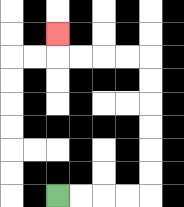{'start': '[2, 8]', 'end': '[2, 1]', 'path_directions': 'R,R,R,R,U,U,U,U,U,U,L,L,L,L,U', 'path_coordinates': '[[2, 8], [3, 8], [4, 8], [5, 8], [6, 8], [6, 7], [6, 6], [6, 5], [6, 4], [6, 3], [6, 2], [5, 2], [4, 2], [3, 2], [2, 2], [2, 1]]'}